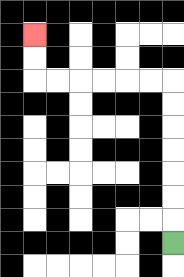{'start': '[7, 10]', 'end': '[1, 1]', 'path_directions': 'U,U,U,U,U,U,U,L,L,L,L,L,L,U,U', 'path_coordinates': '[[7, 10], [7, 9], [7, 8], [7, 7], [7, 6], [7, 5], [7, 4], [7, 3], [6, 3], [5, 3], [4, 3], [3, 3], [2, 3], [1, 3], [1, 2], [1, 1]]'}